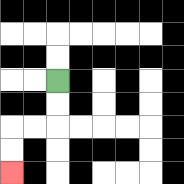{'start': '[2, 3]', 'end': '[0, 7]', 'path_directions': 'D,D,L,L,D,D', 'path_coordinates': '[[2, 3], [2, 4], [2, 5], [1, 5], [0, 5], [0, 6], [0, 7]]'}